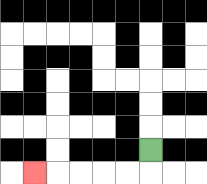{'start': '[6, 6]', 'end': '[1, 7]', 'path_directions': 'D,L,L,L,L,L', 'path_coordinates': '[[6, 6], [6, 7], [5, 7], [4, 7], [3, 7], [2, 7], [1, 7]]'}